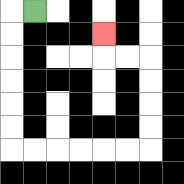{'start': '[1, 0]', 'end': '[4, 1]', 'path_directions': 'L,D,D,D,D,D,D,R,R,R,R,R,R,U,U,U,U,L,L,U', 'path_coordinates': '[[1, 0], [0, 0], [0, 1], [0, 2], [0, 3], [0, 4], [0, 5], [0, 6], [1, 6], [2, 6], [3, 6], [4, 6], [5, 6], [6, 6], [6, 5], [6, 4], [6, 3], [6, 2], [5, 2], [4, 2], [4, 1]]'}